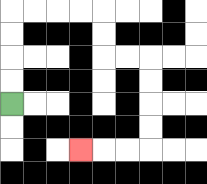{'start': '[0, 4]', 'end': '[3, 6]', 'path_directions': 'U,U,U,U,R,R,R,R,D,D,R,R,D,D,D,D,L,L,L', 'path_coordinates': '[[0, 4], [0, 3], [0, 2], [0, 1], [0, 0], [1, 0], [2, 0], [3, 0], [4, 0], [4, 1], [4, 2], [5, 2], [6, 2], [6, 3], [6, 4], [6, 5], [6, 6], [5, 6], [4, 6], [3, 6]]'}